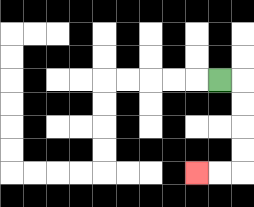{'start': '[9, 3]', 'end': '[8, 7]', 'path_directions': 'R,D,D,D,D,L,L', 'path_coordinates': '[[9, 3], [10, 3], [10, 4], [10, 5], [10, 6], [10, 7], [9, 7], [8, 7]]'}